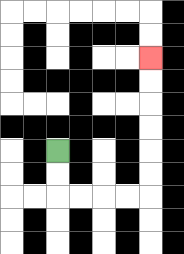{'start': '[2, 6]', 'end': '[6, 2]', 'path_directions': 'D,D,R,R,R,R,U,U,U,U,U,U', 'path_coordinates': '[[2, 6], [2, 7], [2, 8], [3, 8], [4, 8], [5, 8], [6, 8], [6, 7], [6, 6], [6, 5], [6, 4], [6, 3], [6, 2]]'}